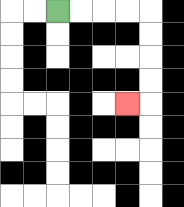{'start': '[2, 0]', 'end': '[5, 4]', 'path_directions': 'R,R,R,R,D,D,D,D,L', 'path_coordinates': '[[2, 0], [3, 0], [4, 0], [5, 0], [6, 0], [6, 1], [6, 2], [6, 3], [6, 4], [5, 4]]'}